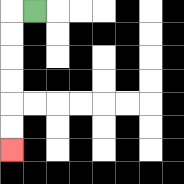{'start': '[1, 0]', 'end': '[0, 6]', 'path_directions': 'L,D,D,D,D,D,D', 'path_coordinates': '[[1, 0], [0, 0], [0, 1], [0, 2], [0, 3], [0, 4], [0, 5], [0, 6]]'}